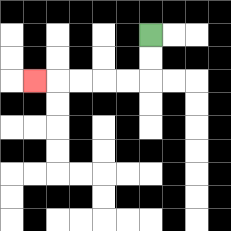{'start': '[6, 1]', 'end': '[1, 3]', 'path_directions': 'D,D,L,L,L,L,L', 'path_coordinates': '[[6, 1], [6, 2], [6, 3], [5, 3], [4, 3], [3, 3], [2, 3], [1, 3]]'}